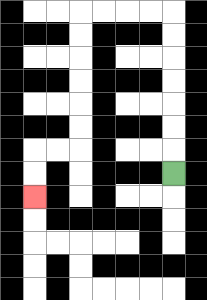{'start': '[7, 7]', 'end': '[1, 8]', 'path_directions': 'U,U,U,U,U,U,U,L,L,L,L,D,D,D,D,D,D,L,L,D,D', 'path_coordinates': '[[7, 7], [7, 6], [7, 5], [7, 4], [7, 3], [7, 2], [7, 1], [7, 0], [6, 0], [5, 0], [4, 0], [3, 0], [3, 1], [3, 2], [3, 3], [3, 4], [3, 5], [3, 6], [2, 6], [1, 6], [1, 7], [1, 8]]'}